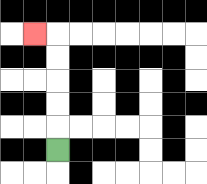{'start': '[2, 6]', 'end': '[1, 1]', 'path_directions': 'U,U,U,U,U,L', 'path_coordinates': '[[2, 6], [2, 5], [2, 4], [2, 3], [2, 2], [2, 1], [1, 1]]'}